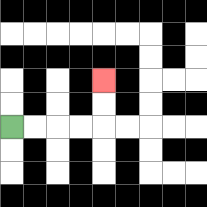{'start': '[0, 5]', 'end': '[4, 3]', 'path_directions': 'R,R,R,R,U,U', 'path_coordinates': '[[0, 5], [1, 5], [2, 5], [3, 5], [4, 5], [4, 4], [4, 3]]'}